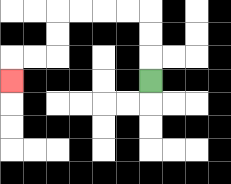{'start': '[6, 3]', 'end': '[0, 3]', 'path_directions': 'U,U,U,L,L,L,L,D,D,L,L,D', 'path_coordinates': '[[6, 3], [6, 2], [6, 1], [6, 0], [5, 0], [4, 0], [3, 0], [2, 0], [2, 1], [2, 2], [1, 2], [0, 2], [0, 3]]'}